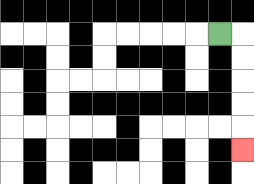{'start': '[9, 1]', 'end': '[10, 6]', 'path_directions': 'R,D,D,D,D,D', 'path_coordinates': '[[9, 1], [10, 1], [10, 2], [10, 3], [10, 4], [10, 5], [10, 6]]'}